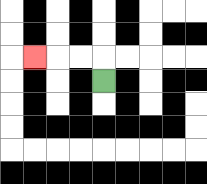{'start': '[4, 3]', 'end': '[1, 2]', 'path_directions': 'U,L,L,L', 'path_coordinates': '[[4, 3], [4, 2], [3, 2], [2, 2], [1, 2]]'}